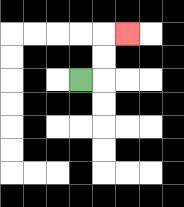{'start': '[3, 3]', 'end': '[5, 1]', 'path_directions': 'R,U,U,R', 'path_coordinates': '[[3, 3], [4, 3], [4, 2], [4, 1], [5, 1]]'}